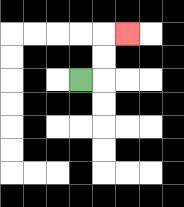{'start': '[3, 3]', 'end': '[5, 1]', 'path_directions': 'R,U,U,R', 'path_coordinates': '[[3, 3], [4, 3], [4, 2], [4, 1], [5, 1]]'}